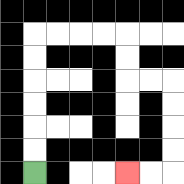{'start': '[1, 7]', 'end': '[5, 7]', 'path_directions': 'U,U,U,U,U,U,R,R,R,R,D,D,R,R,D,D,D,D,L,L', 'path_coordinates': '[[1, 7], [1, 6], [1, 5], [1, 4], [1, 3], [1, 2], [1, 1], [2, 1], [3, 1], [4, 1], [5, 1], [5, 2], [5, 3], [6, 3], [7, 3], [7, 4], [7, 5], [7, 6], [7, 7], [6, 7], [5, 7]]'}